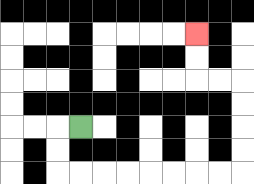{'start': '[3, 5]', 'end': '[8, 1]', 'path_directions': 'L,D,D,R,R,R,R,R,R,R,R,U,U,U,U,L,L,U,U', 'path_coordinates': '[[3, 5], [2, 5], [2, 6], [2, 7], [3, 7], [4, 7], [5, 7], [6, 7], [7, 7], [8, 7], [9, 7], [10, 7], [10, 6], [10, 5], [10, 4], [10, 3], [9, 3], [8, 3], [8, 2], [8, 1]]'}